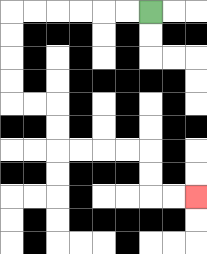{'start': '[6, 0]', 'end': '[8, 8]', 'path_directions': 'L,L,L,L,L,L,D,D,D,D,R,R,D,D,R,R,R,R,D,D,R,R', 'path_coordinates': '[[6, 0], [5, 0], [4, 0], [3, 0], [2, 0], [1, 0], [0, 0], [0, 1], [0, 2], [0, 3], [0, 4], [1, 4], [2, 4], [2, 5], [2, 6], [3, 6], [4, 6], [5, 6], [6, 6], [6, 7], [6, 8], [7, 8], [8, 8]]'}